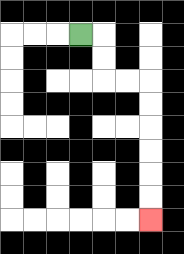{'start': '[3, 1]', 'end': '[6, 9]', 'path_directions': 'R,D,D,R,R,D,D,D,D,D,D', 'path_coordinates': '[[3, 1], [4, 1], [4, 2], [4, 3], [5, 3], [6, 3], [6, 4], [6, 5], [6, 6], [6, 7], [6, 8], [6, 9]]'}